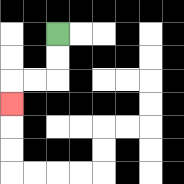{'start': '[2, 1]', 'end': '[0, 4]', 'path_directions': 'D,D,L,L,D', 'path_coordinates': '[[2, 1], [2, 2], [2, 3], [1, 3], [0, 3], [0, 4]]'}